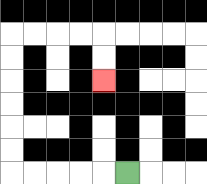{'start': '[5, 7]', 'end': '[4, 3]', 'path_directions': 'L,L,L,L,L,U,U,U,U,U,U,R,R,R,R,D,D', 'path_coordinates': '[[5, 7], [4, 7], [3, 7], [2, 7], [1, 7], [0, 7], [0, 6], [0, 5], [0, 4], [0, 3], [0, 2], [0, 1], [1, 1], [2, 1], [3, 1], [4, 1], [4, 2], [4, 3]]'}